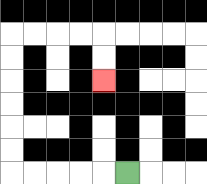{'start': '[5, 7]', 'end': '[4, 3]', 'path_directions': 'L,L,L,L,L,U,U,U,U,U,U,R,R,R,R,D,D', 'path_coordinates': '[[5, 7], [4, 7], [3, 7], [2, 7], [1, 7], [0, 7], [0, 6], [0, 5], [0, 4], [0, 3], [0, 2], [0, 1], [1, 1], [2, 1], [3, 1], [4, 1], [4, 2], [4, 3]]'}